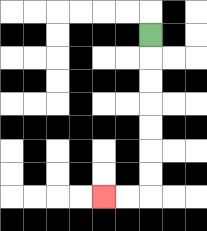{'start': '[6, 1]', 'end': '[4, 8]', 'path_directions': 'D,D,D,D,D,D,D,L,L', 'path_coordinates': '[[6, 1], [6, 2], [6, 3], [6, 4], [6, 5], [6, 6], [6, 7], [6, 8], [5, 8], [4, 8]]'}